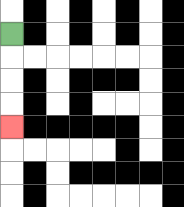{'start': '[0, 1]', 'end': '[0, 5]', 'path_directions': 'D,D,D,D', 'path_coordinates': '[[0, 1], [0, 2], [0, 3], [0, 4], [0, 5]]'}